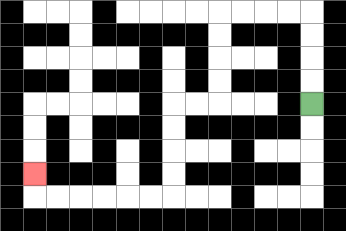{'start': '[13, 4]', 'end': '[1, 7]', 'path_directions': 'U,U,U,U,L,L,L,L,D,D,D,D,L,L,D,D,D,D,L,L,L,L,L,L,U', 'path_coordinates': '[[13, 4], [13, 3], [13, 2], [13, 1], [13, 0], [12, 0], [11, 0], [10, 0], [9, 0], [9, 1], [9, 2], [9, 3], [9, 4], [8, 4], [7, 4], [7, 5], [7, 6], [7, 7], [7, 8], [6, 8], [5, 8], [4, 8], [3, 8], [2, 8], [1, 8], [1, 7]]'}